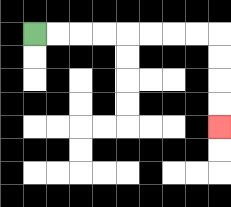{'start': '[1, 1]', 'end': '[9, 5]', 'path_directions': 'R,R,R,R,R,R,R,R,D,D,D,D', 'path_coordinates': '[[1, 1], [2, 1], [3, 1], [4, 1], [5, 1], [6, 1], [7, 1], [8, 1], [9, 1], [9, 2], [9, 3], [9, 4], [9, 5]]'}